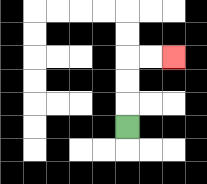{'start': '[5, 5]', 'end': '[7, 2]', 'path_directions': 'U,U,U,R,R', 'path_coordinates': '[[5, 5], [5, 4], [5, 3], [5, 2], [6, 2], [7, 2]]'}